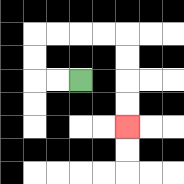{'start': '[3, 3]', 'end': '[5, 5]', 'path_directions': 'L,L,U,U,R,R,R,R,D,D,D,D', 'path_coordinates': '[[3, 3], [2, 3], [1, 3], [1, 2], [1, 1], [2, 1], [3, 1], [4, 1], [5, 1], [5, 2], [5, 3], [5, 4], [5, 5]]'}